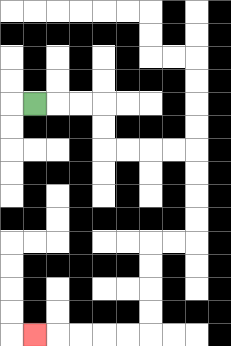{'start': '[1, 4]', 'end': '[1, 14]', 'path_directions': 'R,R,R,D,D,R,R,R,R,D,D,D,D,L,L,D,D,D,D,L,L,L,L,L', 'path_coordinates': '[[1, 4], [2, 4], [3, 4], [4, 4], [4, 5], [4, 6], [5, 6], [6, 6], [7, 6], [8, 6], [8, 7], [8, 8], [8, 9], [8, 10], [7, 10], [6, 10], [6, 11], [6, 12], [6, 13], [6, 14], [5, 14], [4, 14], [3, 14], [2, 14], [1, 14]]'}